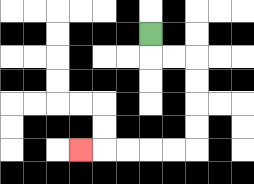{'start': '[6, 1]', 'end': '[3, 6]', 'path_directions': 'D,R,R,D,D,D,D,L,L,L,L,L', 'path_coordinates': '[[6, 1], [6, 2], [7, 2], [8, 2], [8, 3], [8, 4], [8, 5], [8, 6], [7, 6], [6, 6], [5, 6], [4, 6], [3, 6]]'}